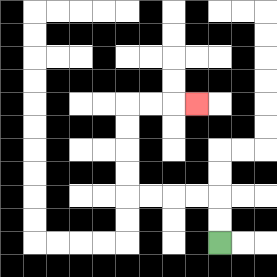{'start': '[9, 10]', 'end': '[8, 4]', 'path_directions': 'U,U,L,L,L,L,U,U,U,U,R,R,R', 'path_coordinates': '[[9, 10], [9, 9], [9, 8], [8, 8], [7, 8], [6, 8], [5, 8], [5, 7], [5, 6], [5, 5], [5, 4], [6, 4], [7, 4], [8, 4]]'}